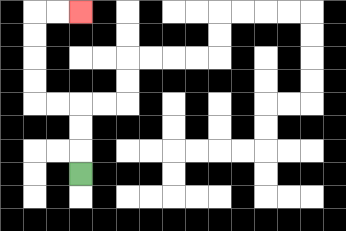{'start': '[3, 7]', 'end': '[3, 0]', 'path_directions': 'U,U,U,L,L,U,U,U,U,R,R', 'path_coordinates': '[[3, 7], [3, 6], [3, 5], [3, 4], [2, 4], [1, 4], [1, 3], [1, 2], [1, 1], [1, 0], [2, 0], [3, 0]]'}